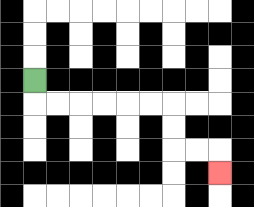{'start': '[1, 3]', 'end': '[9, 7]', 'path_directions': 'D,R,R,R,R,R,R,D,D,R,R,D', 'path_coordinates': '[[1, 3], [1, 4], [2, 4], [3, 4], [4, 4], [5, 4], [6, 4], [7, 4], [7, 5], [7, 6], [8, 6], [9, 6], [9, 7]]'}